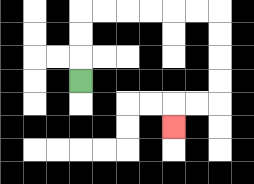{'start': '[3, 3]', 'end': '[7, 5]', 'path_directions': 'U,U,U,R,R,R,R,R,R,D,D,D,D,L,L,D', 'path_coordinates': '[[3, 3], [3, 2], [3, 1], [3, 0], [4, 0], [5, 0], [6, 0], [7, 0], [8, 0], [9, 0], [9, 1], [9, 2], [9, 3], [9, 4], [8, 4], [7, 4], [7, 5]]'}